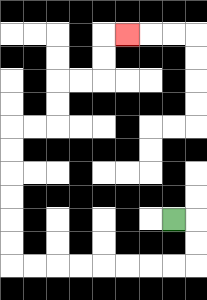{'start': '[7, 9]', 'end': '[5, 1]', 'path_directions': 'R,D,D,L,L,L,L,L,L,L,L,U,U,U,U,U,U,R,R,U,U,R,R,U,U,R', 'path_coordinates': '[[7, 9], [8, 9], [8, 10], [8, 11], [7, 11], [6, 11], [5, 11], [4, 11], [3, 11], [2, 11], [1, 11], [0, 11], [0, 10], [0, 9], [0, 8], [0, 7], [0, 6], [0, 5], [1, 5], [2, 5], [2, 4], [2, 3], [3, 3], [4, 3], [4, 2], [4, 1], [5, 1]]'}